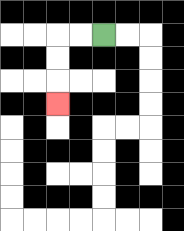{'start': '[4, 1]', 'end': '[2, 4]', 'path_directions': 'L,L,D,D,D', 'path_coordinates': '[[4, 1], [3, 1], [2, 1], [2, 2], [2, 3], [2, 4]]'}